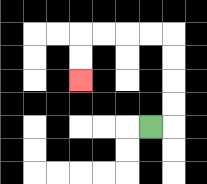{'start': '[6, 5]', 'end': '[3, 3]', 'path_directions': 'R,U,U,U,U,L,L,L,L,D,D', 'path_coordinates': '[[6, 5], [7, 5], [7, 4], [7, 3], [7, 2], [7, 1], [6, 1], [5, 1], [4, 1], [3, 1], [3, 2], [3, 3]]'}